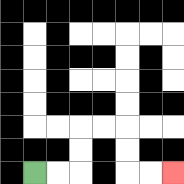{'start': '[1, 7]', 'end': '[7, 7]', 'path_directions': 'R,R,U,U,R,R,D,D,R,R', 'path_coordinates': '[[1, 7], [2, 7], [3, 7], [3, 6], [3, 5], [4, 5], [5, 5], [5, 6], [5, 7], [6, 7], [7, 7]]'}